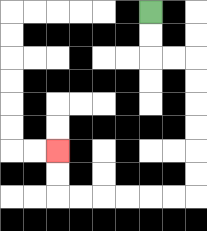{'start': '[6, 0]', 'end': '[2, 6]', 'path_directions': 'D,D,R,R,D,D,D,D,D,D,L,L,L,L,L,L,U,U', 'path_coordinates': '[[6, 0], [6, 1], [6, 2], [7, 2], [8, 2], [8, 3], [8, 4], [8, 5], [8, 6], [8, 7], [8, 8], [7, 8], [6, 8], [5, 8], [4, 8], [3, 8], [2, 8], [2, 7], [2, 6]]'}